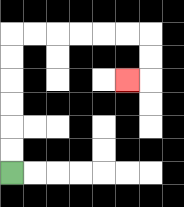{'start': '[0, 7]', 'end': '[5, 3]', 'path_directions': 'U,U,U,U,U,U,R,R,R,R,R,R,D,D,L', 'path_coordinates': '[[0, 7], [0, 6], [0, 5], [0, 4], [0, 3], [0, 2], [0, 1], [1, 1], [2, 1], [3, 1], [4, 1], [5, 1], [6, 1], [6, 2], [6, 3], [5, 3]]'}